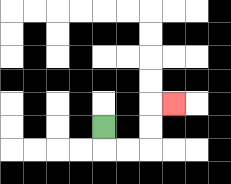{'start': '[4, 5]', 'end': '[7, 4]', 'path_directions': 'D,R,R,U,U,R', 'path_coordinates': '[[4, 5], [4, 6], [5, 6], [6, 6], [6, 5], [6, 4], [7, 4]]'}